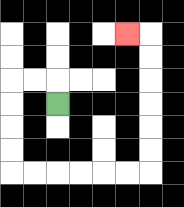{'start': '[2, 4]', 'end': '[5, 1]', 'path_directions': 'U,L,L,D,D,D,D,R,R,R,R,R,R,U,U,U,U,U,U,L', 'path_coordinates': '[[2, 4], [2, 3], [1, 3], [0, 3], [0, 4], [0, 5], [0, 6], [0, 7], [1, 7], [2, 7], [3, 7], [4, 7], [5, 7], [6, 7], [6, 6], [6, 5], [6, 4], [6, 3], [6, 2], [6, 1], [5, 1]]'}